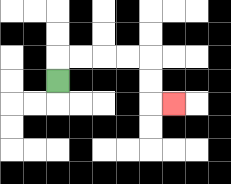{'start': '[2, 3]', 'end': '[7, 4]', 'path_directions': 'U,R,R,R,R,D,D,R', 'path_coordinates': '[[2, 3], [2, 2], [3, 2], [4, 2], [5, 2], [6, 2], [6, 3], [6, 4], [7, 4]]'}